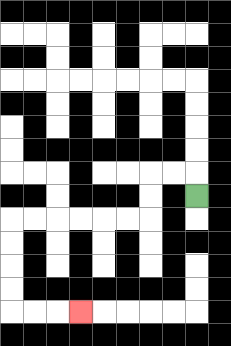{'start': '[8, 8]', 'end': '[3, 13]', 'path_directions': 'U,L,L,D,D,L,L,L,L,L,L,D,D,D,D,R,R,R', 'path_coordinates': '[[8, 8], [8, 7], [7, 7], [6, 7], [6, 8], [6, 9], [5, 9], [4, 9], [3, 9], [2, 9], [1, 9], [0, 9], [0, 10], [0, 11], [0, 12], [0, 13], [1, 13], [2, 13], [3, 13]]'}